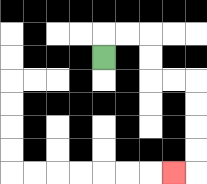{'start': '[4, 2]', 'end': '[7, 7]', 'path_directions': 'U,R,R,D,D,R,R,D,D,D,D,L', 'path_coordinates': '[[4, 2], [4, 1], [5, 1], [6, 1], [6, 2], [6, 3], [7, 3], [8, 3], [8, 4], [8, 5], [8, 6], [8, 7], [7, 7]]'}